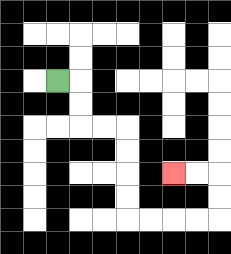{'start': '[2, 3]', 'end': '[7, 7]', 'path_directions': 'R,D,D,R,R,D,D,D,D,R,R,R,R,U,U,L,L', 'path_coordinates': '[[2, 3], [3, 3], [3, 4], [3, 5], [4, 5], [5, 5], [5, 6], [5, 7], [5, 8], [5, 9], [6, 9], [7, 9], [8, 9], [9, 9], [9, 8], [9, 7], [8, 7], [7, 7]]'}